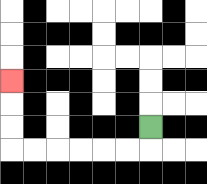{'start': '[6, 5]', 'end': '[0, 3]', 'path_directions': 'D,L,L,L,L,L,L,U,U,U', 'path_coordinates': '[[6, 5], [6, 6], [5, 6], [4, 6], [3, 6], [2, 6], [1, 6], [0, 6], [0, 5], [0, 4], [0, 3]]'}